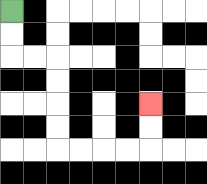{'start': '[0, 0]', 'end': '[6, 4]', 'path_directions': 'D,D,R,R,D,D,D,D,R,R,R,R,U,U', 'path_coordinates': '[[0, 0], [0, 1], [0, 2], [1, 2], [2, 2], [2, 3], [2, 4], [2, 5], [2, 6], [3, 6], [4, 6], [5, 6], [6, 6], [6, 5], [6, 4]]'}